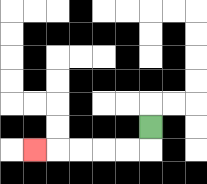{'start': '[6, 5]', 'end': '[1, 6]', 'path_directions': 'D,L,L,L,L,L', 'path_coordinates': '[[6, 5], [6, 6], [5, 6], [4, 6], [3, 6], [2, 6], [1, 6]]'}